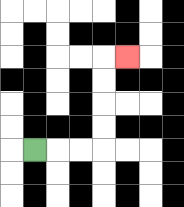{'start': '[1, 6]', 'end': '[5, 2]', 'path_directions': 'R,R,R,U,U,U,U,R', 'path_coordinates': '[[1, 6], [2, 6], [3, 6], [4, 6], [4, 5], [4, 4], [4, 3], [4, 2], [5, 2]]'}